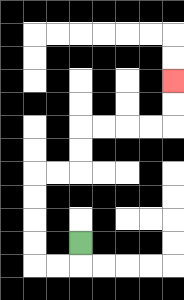{'start': '[3, 10]', 'end': '[7, 3]', 'path_directions': 'D,L,L,U,U,U,U,R,R,U,U,R,R,R,R,U,U', 'path_coordinates': '[[3, 10], [3, 11], [2, 11], [1, 11], [1, 10], [1, 9], [1, 8], [1, 7], [2, 7], [3, 7], [3, 6], [3, 5], [4, 5], [5, 5], [6, 5], [7, 5], [7, 4], [7, 3]]'}